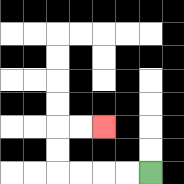{'start': '[6, 7]', 'end': '[4, 5]', 'path_directions': 'L,L,L,L,U,U,R,R', 'path_coordinates': '[[6, 7], [5, 7], [4, 7], [3, 7], [2, 7], [2, 6], [2, 5], [3, 5], [4, 5]]'}